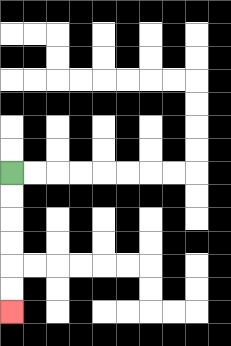{'start': '[0, 7]', 'end': '[0, 13]', 'path_directions': 'D,D,D,D,D,D', 'path_coordinates': '[[0, 7], [0, 8], [0, 9], [0, 10], [0, 11], [0, 12], [0, 13]]'}